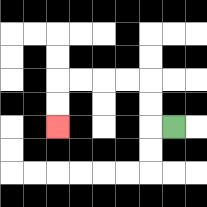{'start': '[7, 5]', 'end': '[2, 5]', 'path_directions': 'L,U,U,L,L,L,L,D,D', 'path_coordinates': '[[7, 5], [6, 5], [6, 4], [6, 3], [5, 3], [4, 3], [3, 3], [2, 3], [2, 4], [2, 5]]'}